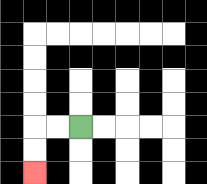{'start': '[3, 5]', 'end': '[1, 7]', 'path_directions': 'L,L,D,D', 'path_coordinates': '[[3, 5], [2, 5], [1, 5], [1, 6], [1, 7]]'}